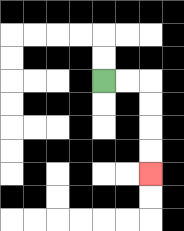{'start': '[4, 3]', 'end': '[6, 7]', 'path_directions': 'R,R,D,D,D,D', 'path_coordinates': '[[4, 3], [5, 3], [6, 3], [6, 4], [6, 5], [6, 6], [6, 7]]'}